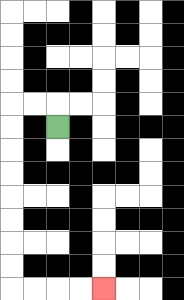{'start': '[2, 5]', 'end': '[4, 12]', 'path_directions': 'U,L,L,D,D,D,D,D,D,D,D,R,R,R,R', 'path_coordinates': '[[2, 5], [2, 4], [1, 4], [0, 4], [0, 5], [0, 6], [0, 7], [0, 8], [0, 9], [0, 10], [0, 11], [0, 12], [1, 12], [2, 12], [3, 12], [4, 12]]'}